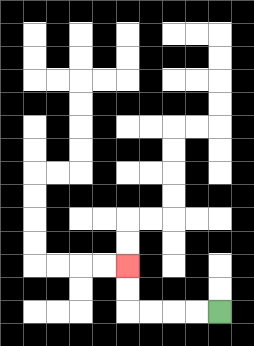{'start': '[9, 13]', 'end': '[5, 11]', 'path_directions': 'L,L,L,L,U,U', 'path_coordinates': '[[9, 13], [8, 13], [7, 13], [6, 13], [5, 13], [5, 12], [5, 11]]'}